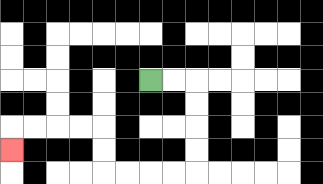{'start': '[6, 3]', 'end': '[0, 6]', 'path_directions': 'R,R,D,D,D,D,L,L,L,L,U,U,L,L,L,L,D', 'path_coordinates': '[[6, 3], [7, 3], [8, 3], [8, 4], [8, 5], [8, 6], [8, 7], [7, 7], [6, 7], [5, 7], [4, 7], [4, 6], [4, 5], [3, 5], [2, 5], [1, 5], [0, 5], [0, 6]]'}